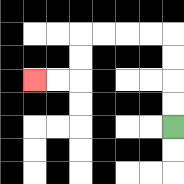{'start': '[7, 5]', 'end': '[1, 3]', 'path_directions': 'U,U,U,U,L,L,L,L,D,D,L,L', 'path_coordinates': '[[7, 5], [7, 4], [7, 3], [7, 2], [7, 1], [6, 1], [5, 1], [4, 1], [3, 1], [3, 2], [3, 3], [2, 3], [1, 3]]'}